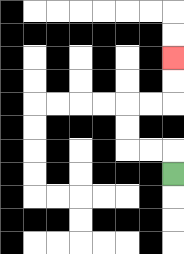{'start': '[7, 7]', 'end': '[7, 2]', 'path_directions': 'U,L,L,U,U,R,R,U,U', 'path_coordinates': '[[7, 7], [7, 6], [6, 6], [5, 6], [5, 5], [5, 4], [6, 4], [7, 4], [7, 3], [7, 2]]'}